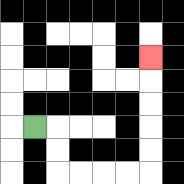{'start': '[1, 5]', 'end': '[6, 2]', 'path_directions': 'R,D,D,R,R,R,R,U,U,U,U,U', 'path_coordinates': '[[1, 5], [2, 5], [2, 6], [2, 7], [3, 7], [4, 7], [5, 7], [6, 7], [6, 6], [6, 5], [6, 4], [6, 3], [6, 2]]'}